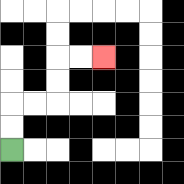{'start': '[0, 6]', 'end': '[4, 2]', 'path_directions': 'U,U,R,R,U,U,R,R', 'path_coordinates': '[[0, 6], [0, 5], [0, 4], [1, 4], [2, 4], [2, 3], [2, 2], [3, 2], [4, 2]]'}